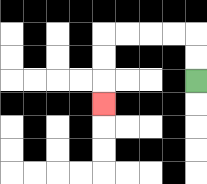{'start': '[8, 3]', 'end': '[4, 4]', 'path_directions': 'U,U,L,L,L,L,D,D,D', 'path_coordinates': '[[8, 3], [8, 2], [8, 1], [7, 1], [6, 1], [5, 1], [4, 1], [4, 2], [4, 3], [4, 4]]'}